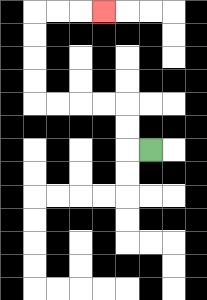{'start': '[6, 6]', 'end': '[4, 0]', 'path_directions': 'L,U,U,L,L,L,L,U,U,U,U,R,R,R', 'path_coordinates': '[[6, 6], [5, 6], [5, 5], [5, 4], [4, 4], [3, 4], [2, 4], [1, 4], [1, 3], [1, 2], [1, 1], [1, 0], [2, 0], [3, 0], [4, 0]]'}